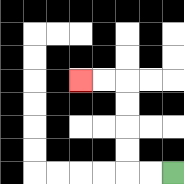{'start': '[7, 7]', 'end': '[3, 3]', 'path_directions': 'L,L,U,U,U,U,L,L', 'path_coordinates': '[[7, 7], [6, 7], [5, 7], [5, 6], [5, 5], [5, 4], [5, 3], [4, 3], [3, 3]]'}